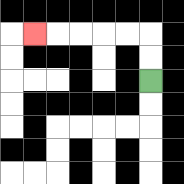{'start': '[6, 3]', 'end': '[1, 1]', 'path_directions': 'U,U,L,L,L,L,L', 'path_coordinates': '[[6, 3], [6, 2], [6, 1], [5, 1], [4, 1], [3, 1], [2, 1], [1, 1]]'}